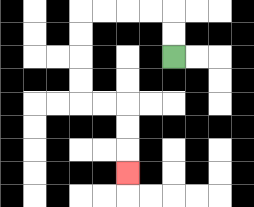{'start': '[7, 2]', 'end': '[5, 7]', 'path_directions': 'U,U,L,L,L,L,D,D,D,D,R,R,D,D,D', 'path_coordinates': '[[7, 2], [7, 1], [7, 0], [6, 0], [5, 0], [4, 0], [3, 0], [3, 1], [3, 2], [3, 3], [3, 4], [4, 4], [5, 4], [5, 5], [5, 6], [5, 7]]'}